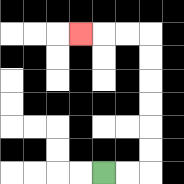{'start': '[4, 7]', 'end': '[3, 1]', 'path_directions': 'R,R,U,U,U,U,U,U,L,L,L', 'path_coordinates': '[[4, 7], [5, 7], [6, 7], [6, 6], [6, 5], [6, 4], [6, 3], [6, 2], [6, 1], [5, 1], [4, 1], [3, 1]]'}